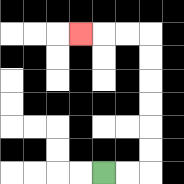{'start': '[4, 7]', 'end': '[3, 1]', 'path_directions': 'R,R,U,U,U,U,U,U,L,L,L', 'path_coordinates': '[[4, 7], [5, 7], [6, 7], [6, 6], [6, 5], [6, 4], [6, 3], [6, 2], [6, 1], [5, 1], [4, 1], [3, 1]]'}